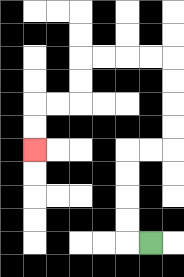{'start': '[6, 10]', 'end': '[1, 6]', 'path_directions': 'L,U,U,U,U,R,R,U,U,U,U,L,L,L,L,D,D,L,L,D,D', 'path_coordinates': '[[6, 10], [5, 10], [5, 9], [5, 8], [5, 7], [5, 6], [6, 6], [7, 6], [7, 5], [7, 4], [7, 3], [7, 2], [6, 2], [5, 2], [4, 2], [3, 2], [3, 3], [3, 4], [2, 4], [1, 4], [1, 5], [1, 6]]'}